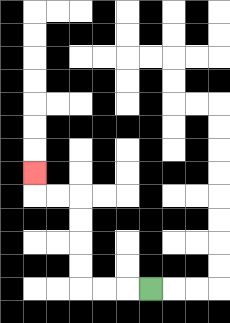{'start': '[6, 12]', 'end': '[1, 7]', 'path_directions': 'L,L,L,U,U,U,U,L,L,U', 'path_coordinates': '[[6, 12], [5, 12], [4, 12], [3, 12], [3, 11], [3, 10], [3, 9], [3, 8], [2, 8], [1, 8], [1, 7]]'}